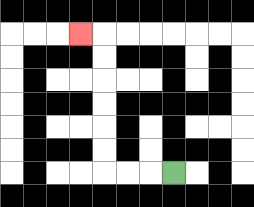{'start': '[7, 7]', 'end': '[3, 1]', 'path_directions': 'L,L,L,U,U,U,U,U,U,L', 'path_coordinates': '[[7, 7], [6, 7], [5, 7], [4, 7], [4, 6], [4, 5], [4, 4], [4, 3], [4, 2], [4, 1], [3, 1]]'}